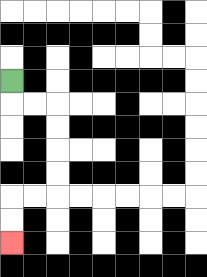{'start': '[0, 3]', 'end': '[0, 10]', 'path_directions': 'D,R,R,D,D,D,D,L,L,D,D', 'path_coordinates': '[[0, 3], [0, 4], [1, 4], [2, 4], [2, 5], [2, 6], [2, 7], [2, 8], [1, 8], [0, 8], [0, 9], [0, 10]]'}